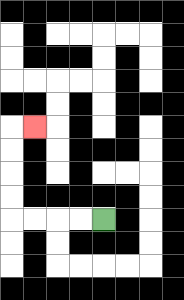{'start': '[4, 9]', 'end': '[1, 5]', 'path_directions': 'L,L,L,L,U,U,U,U,R', 'path_coordinates': '[[4, 9], [3, 9], [2, 9], [1, 9], [0, 9], [0, 8], [0, 7], [0, 6], [0, 5], [1, 5]]'}